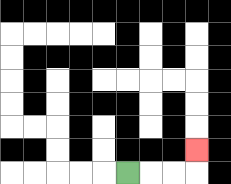{'start': '[5, 7]', 'end': '[8, 6]', 'path_directions': 'R,R,R,U', 'path_coordinates': '[[5, 7], [6, 7], [7, 7], [8, 7], [8, 6]]'}